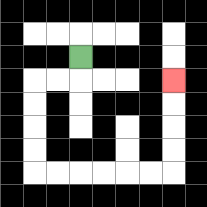{'start': '[3, 2]', 'end': '[7, 3]', 'path_directions': 'D,L,L,D,D,D,D,R,R,R,R,R,R,U,U,U,U', 'path_coordinates': '[[3, 2], [3, 3], [2, 3], [1, 3], [1, 4], [1, 5], [1, 6], [1, 7], [2, 7], [3, 7], [4, 7], [5, 7], [6, 7], [7, 7], [7, 6], [7, 5], [7, 4], [7, 3]]'}